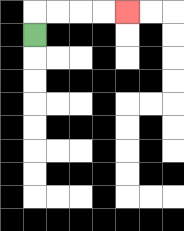{'start': '[1, 1]', 'end': '[5, 0]', 'path_directions': 'U,R,R,R,R', 'path_coordinates': '[[1, 1], [1, 0], [2, 0], [3, 0], [4, 0], [5, 0]]'}